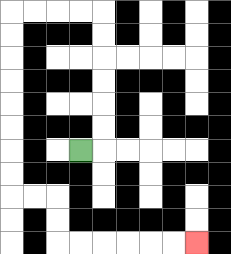{'start': '[3, 6]', 'end': '[8, 10]', 'path_directions': 'R,U,U,U,U,U,U,L,L,L,L,D,D,D,D,D,D,D,D,R,R,D,D,R,R,R,R,R,R', 'path_coordinates': '[[3, 6], [4, 6], [4, 5], [4, 4], [4, 3], [4, 2], [4, 1], [4, 0], [3, 0], [2, 0], [1, 0], [0, 0], [0, 1], [0, 2], [0, 3], [0, 4], [0, 5], [0, 6], [0, 7], [0, 8], [1, 8], [2, 8], [2, 9], [2, 10], [3, 10], [4, 10], [5, 10], [6, 10], [7, 10], [8, 10]]'}